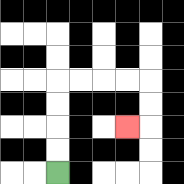{'start': '[2, 7]', 'end': '[5, 5]', 'path_directions': 'U,U,U,U,R,R,R,R,D,D,L', 'path_coordinates': '[[2, 7], [2, 6], [2, 5], [2, 4], [2, 3], [3, 3], [4, 3], [5, 3], [6, 3], [6, 4], [6, 5], [5, 5]]'}